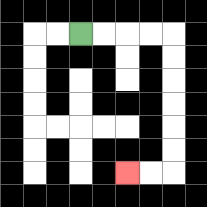{'start': '[3, 1]', 'end': '[5, 7]', 'path_directions': 'R,R,R,R,D,D,D,D,D,D,L,L', 'path_coordinates': '[[3, 1], [4, 1], [5, 1], [6, 1], [7, 1], [7, 2], [7, 3], [7, 4], [7, 5], [7, 6], [7, 7], [6, 7], [5, 7]]'}